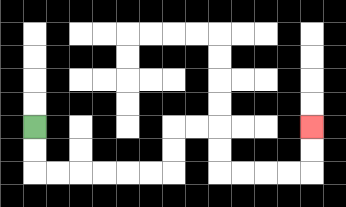{'start': '[1, 5]', 'end': '[13, 5]', 'path_directions': 'D,D,R,R,R,R,R,R,U,U,R,R,D,D,R,R,R,R,U,U', 'path_coordinates': '[[1, 5], [1, 6], [1, 7], [2, 7], [3, 7], [4, 7], [5, 7], [6, 7], [7, 7], [7, 6], [7, 5], [8, 5], [9, 5], [9, 6], [9, 7], [10, 7], [11, 7], [12, 7], [13, 7], [13, 6], [13, 5]]'}